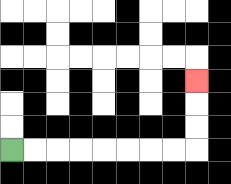{'start': '[0, 6]', 'end': '[8, 3]', 'path_directions': 'R,R,R,R,R,R,R,R,U,U,U', 'path_coordinates': '[[0, 6], [1, 6], [2, 6], [3, 6], [4, 6], [5, 6], [6, 6], [7, 6], [8, 6], [8, 5], [8, 4], [8, 3]]'}